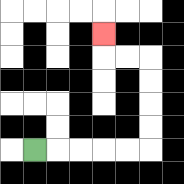{'start': '[1, 6]', 'end': '[4, 1]', 'path_directions': 'R,R,R,R,R,U,U,U,U,L,L,U', 'path_coordinates': '[[1, 6], [2, 6], [3, 6], [4, 6], [5, 6], [6, 6], [6, 5], [6, 4], [6, 3], [6, 2], [5, 2], [4, 2], [4, 1]]'}